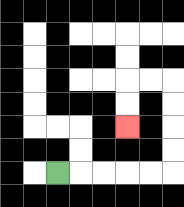{'start': '[2, 7]', 'end': '[5, 5]', 'path_directions': 'R,R,R,R,R,U,U,U,U,L,L,D,D', 'path_coordinates': '[[2, 7], [3, 7], [4, 7], [5, 7], [6, 7], [7, 7], [7, 6], [7, 5], [7, 4], [7, 3], [6, 3], [5, 3], [5, 4], [5, 5]]'}